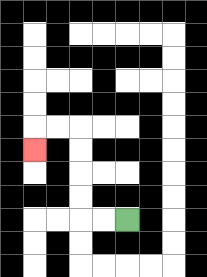{'start': '[5, 9]', 'end': '[1, 6]', 'path_directions': 'L,L,U,U,U,U,L,L,D', 'path_coordinates': '[[5, 9], [4, 9], [3, 9], [3, 8], [3, 7], [3, 6], [3, 5], [2, 5], [1, 5], [1, 6]]'}